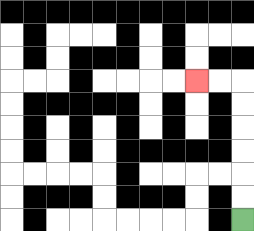{'start': '[10, 9]', 'end': '[8, 3]', 'path_directions': 'U,U,U,U,U,U,L,L', 'path_coordinates': '[[10, 9], [10, 8], [10, 7], [10, 6], [10, 5], [10, 4], [10, 3], [9, 3], [8, 3]]'}